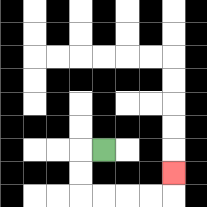{'start': '[4, 6]', 'end': '[7, 7]', 'path_directions': 'L,D,D,R,R,R,R,U', 'path_coordinates': '[[4, 6], [3, 6], [3, 7], [3, 8], [4, 8], [5, 8], [6, 8], [7, 8], [7, 7]]'}